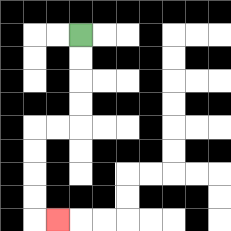{'start': '[3, 1]', 'end': '[2, 9]', 'path_directions': 'D,D,D,D,L,L,D,D,D,D,R', 'path_coordinates': '[[3, 1], [3, 2], [3, 3], [3, 4], [3, 5], [2, 5], [1, 5], [1, 6], [1, 7], [1, 8], [1, 9], [2, 9]]'}